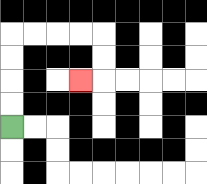{'start': '[0, 5]', 'end': '[3, 3]', 'path_directions': 'U,U,U,U,R,R,R,R,D,D,L', 'path_coordinates': '[[0, 5], [0, 4], [0, 3], [0, 2], [0, 1], [1, 1], [2, 1], [3, 1], [4, 1], [4, 2], [4, 3], [3, 3]]'}